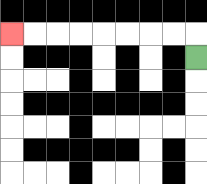{'start': '[8, 2]', 'end': '[0, 1]', 'path_directions': 'U,L,L,L,L,L,L,L,L', 'path_coordinates': '[[8, 2], [8, 1], [7, 1], [6, 1], [5, 1], [4, 1], [3, 1], [2, 1], [1, 1], [0, 1]]'}